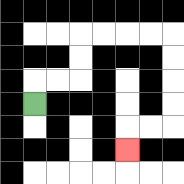{'start': '[1, 4]', 'end': '[5, 6]', 'path_directions': 'U,R,R,U,U,R,R,R,R,D,D,D,D,L,L,D', 'path_coordinates': '[[1, 4], [1, 3], [2, 3], [3, 3], [3, 2], [3, 1], [4, 1], [5, 1], [6, 1], [7, 1], [7, 2], [7, 3], [7, 4], [7, 5], [6, 5], [5, 5], [5, 6]]'}